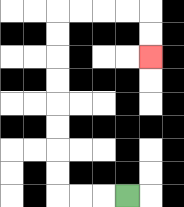{'start': '[5, 8]', 'end': '[6, 2]', 'path_directions': 'L,L,L,U,U,U,U,U,U,U,U,R,R,R,R,D,D', 'path_coordinates': '[[5, 8], [4, 8], [3, 8], [2, 8], [2, 7], [2, 6], [2, 5], [2, 4], [2, 3], [2, 2], [2, 1], [2, 0], [3, 0], [4, 0], [5, 0], [6, 0], [6, 1], [6, 2]]'}